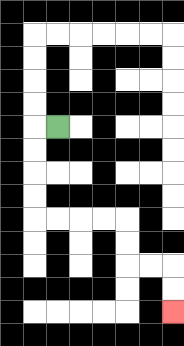{'start': '[2, 5]', 'end': '[7, 13]', 'path_directions': 'L,D,D,D,D,R,R,R,R,D,D,R,R,D,D', 'path_coordinates': '[[2, 5], [1, 5], [1, 6], [1, 7], [1, 8], [1, 9], [2, 9], [3, 9], [4, 9], [5, 9], [5, 10], [5, 11], [6, 11], [7, 11], [7, 12], [7, 13]]'}